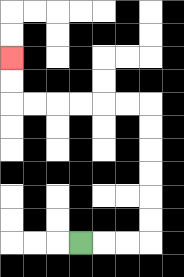{'start': '[3, 10]', 'end': '[0, 2]', 'path_directions': 'R,R,R,U,U,U,U,U,U,L,L,L,L,L,L,U,U', 'path_coordinates': '[[3, 10], [4, 10], [5, 10], [6, 10], [6, 9], [6, 8], [6, 7], [6, 6], [6, 5], [6, 4], [5, 4], [4, 4], [3, 4], [2, 4], [1, 4], [0, 4], [0, 3], [0, 2]]'}